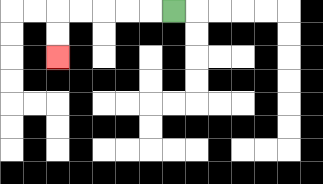{'start': '[7, 0]', 'end': '[2, 2]', 'path_directions': 'L,L,L,L,L,D,D', 'path_coordinates': '[[7, 0], [6, 0], [5, 0], [4, 0], [3, 0], [2, 0], [2, 1], [2, 2]]'}